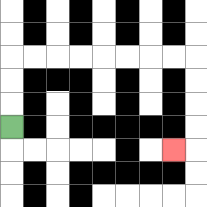{'start': '[0, 5]', 'end': '[7, 6]', 'path_directions': 'U,U,U,R,R,R,R,R,R,R,R,D,D,D,D,L', 'path_coordinates': '[[0, 5], [0, 4], [0, 3], [0, 2], [1, 2], [2, 2], [3, 2], [4, 2], [5, 2], [6, 2], [7, 2], [8, 2], [8, 3], [8, 4], [8, 5], [8, 6], [7, 6]]'}